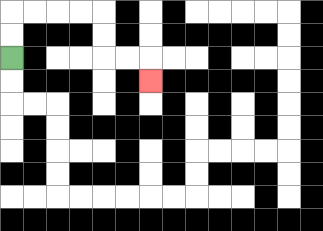{'start': '[0, 2]', 'end': '[6, 3]', 'path_directions': 'U,U,R,R,R,R,D,D,R,R,D', 'path_coordinates': '[[0, 2], [0, 1], [0, 0], [1, 0], [2, 0], [3, 0], [4, 0], [4, 1], [4, 2], [5, 2], [6, 2], [6, 3]]'}